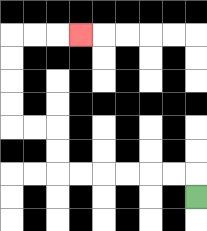{'start': '[8, 8]', 'end': '[3, 1]', 'path_directions': 'U,L,L,L,L,L,L,U,U,L,L,U,U,U,U,R,R,R', 'path_coordinates': '[[8, 8], [8, 7], [7, 7], [6, 7], [5, 7], [4, 7], [3, 7], [2, 7], [2, 6], [2, 5], [1, 5], [0, 5], [0, 4], [0, 3], [0, 2], [0, 1], [1, 1], [2, 1], [3, 1]]'}